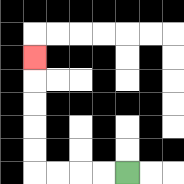{'start': '[5, 7]', 'end': '[1, 2]', 'path_directions': 'L,L,L,L,U,U,U,U,U', 'path_coordinates': '[[5, 7], [4, 7], [3, 7], [2, 7], [1, 7], [1, 6], [1, 5], [1, 4], [1, 3], [1, 2]]'}